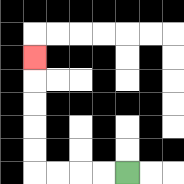{'start': '[5, 7]', 'end': '[1, 2]', 'path_directions': 'L,L,L,L,U,U,U,U,U', 'path_coordinates': '[[5, 7], [4, 7], [3, 7], [2, 7], [1, 7], [1, 6], [1, 5], [1, 4], [1, 3], [1, 2]]'}